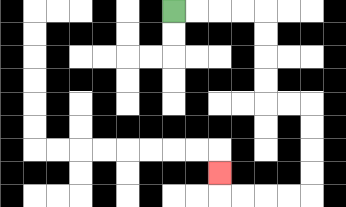{'start': '[7, 0]', 'end': '[9, 7]', 'path_directions': 'R,R,R,R,D,D,D,D,R,R,D,D,D,D,L,L,L,L,U', 'path_coordinates': '[[7, 0], [8, 0], [9, 0], [10, 0], [11, 0], [11, 1], [11, 2], [11, 3], [11, 4], [12, 4], [13, 4], [13, 5], [13, 6], [13, 7], [13, 8], [12, 8], [11, 8], [10, 8], [9, 8], [9, 7]]'}